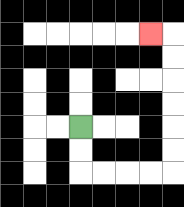{'start': '[3, 5]', 'end': '[6, 1]', 'path_directions': 'D,D,R,R,R,R,U,U,U,U,U,U,L', 'path_coordinates': '[[3, 5], [3, 6], [3, 7], [4, 7], [5, 7], [6, 7], [7, 7], [7, 6], [7, 5], [7, 4], [7, 3], [7, 2], [7, 1], [6, 1]]'}